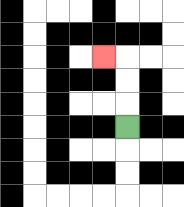{'start': '[5, 5]', 'end': '[4, 2]', 'path_directions': 'U,U,U,L', 'path_coordinates': '[[5, 5], [5, 4], [5, 3], [5, 2], [4, 2]]'}